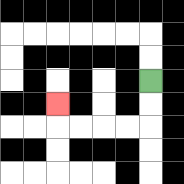{'start': '[6, 3]', 'end': '[2, 4]', 'path_directions': 'D,D,L,L,L,L,U', 'path_coordinates': '[[6, 3], [6, 4], [6, 5], [5, 5], [4, 5], [3, 5], [2, 5], [2, 4]]'}